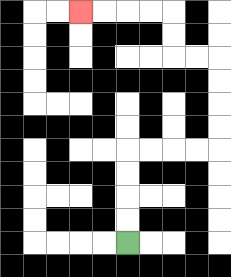{'start': '[5, 10]', 'end': '[3, 0]', 'path_directions': 'U,U,U,U,R,R,R,R,U,U,U,U,L,L,U,U,L,L,L,L', 'path_coordinates': '[[5, 10], [5, 9], [5, 8], [5, 7], [5, 6], [6, 6], [7, 6], [8, 6], [9, 6], [9, 5], [9, 4], [9, 3], [9, 2], [8, 2], [7, 2], [7, 1], [7, 0], [6, 0], [5, 0], [4, 0], [3, 0]]'}